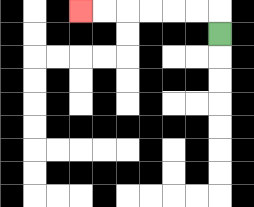{'start': '[9, 1]', 'end': '[3, 0]', 'path_directions': 'U,L,L,L,L,L,L', 'path_coordinates': '[[9, 1], [9, 0], [8, 0], [7, 0], [6, 0], [5, 0], [4, 0], [3, 0]]'}